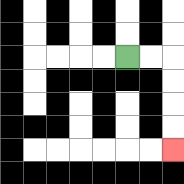{'start': '[5, 2]', 'end': '[7, 6]', 'path_directions': 'R,R,D,D,D,D', 'path_coordinates': '[[5, 2], [6, 2], [7, 2], [7, 3], [7, 4], [7, 5], [7, 6]]'}